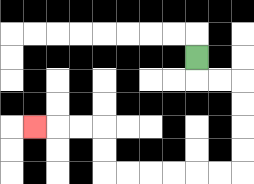{'start': '[8, 2]', 'end': '[1, 5]', 'path_directions': 'D,R,R,D,D,D,D,L,L,L,L,L,L,U,U,L,L,L', 'path_coordinates': '[[8, 2], [8, 3], [9, 3], [10, 3], [10, 4], [10, 5], [10, 6], [10, 7], [9, 7], [8, 7], [7, 7], [6, 7], [5, 7], [4, 7], [4, 6], [4, 5], [3, 5], [2, 5], [1, 5]]'}